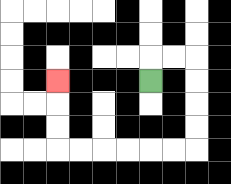{'start': '[6, 3]', 'end': '[2, 3]', 'path_directions': 'U,R,R,D,D,D,D,L,L,L,L,L,L,U,U,U', 'path_coordinates': '[[6, 3], [6, 2], [7, 2], [8, 2], [8, 3], [8, 4], [8, 5], [8, 6], [7, 6], [6, 6], [5, 6], [4, 6], [3, 6], [2, 6], [2, 5], [2, 4], [2, 3]]'}